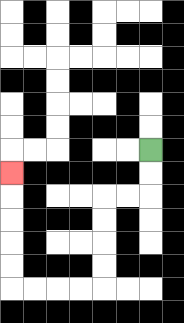{'start': '[6, 6]', 'end': '[0, 7]', 'path_directions': 'D,D,L,L,D,D,D,D,L,L,L,L,U,U,U,U,U', 'path_coordinates': '[[6, 6], [6, 7], [6, 8], [5, 8], [4, 8], [4, 9], [4, 10], [4, 11], [4, 12], [3, 12], [2, 12], [1, 12], [0, 12], [0, 11], [0, 10], [0, 9], [0, 8], [0, 7]]'}